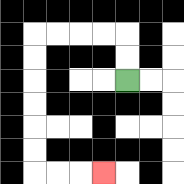{'start': '[5, 3]', 'end': '[4, 7]', 'path_directions': 'U,U,L,L,L,L,D,D,D,D,D,D,R,R,R', 'path_coordinates': '[[5, 3], [5, 2], [5, 1], [4, 1], [3, 1], [2, 1], [1, 1], [1, 2], [1, 3], [1, 4], [1, 5], [1, 6], [1, 7], [2, 7], [3, 7], [4, 7]]'}